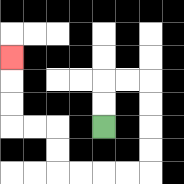{'start': '[4, 5]', 'end': '[0, 2]', 'path_directions': 'U,U,R,R,D,D,D,D,L,L,L,L,U,U,L,L,U,U,U', 'path_coordinates': '[[4, 5], [4, 4], [4, 3], [5, 3], [6, 3], [6, 4], [6, 5], [6, 6], [6, 7], [5, 7], [4, 7], [3, 7], [2, 7], [2, 6], [2, 5], [1, 5], [0, 5], [0, 4], [0, 3], [0, 2]]'}